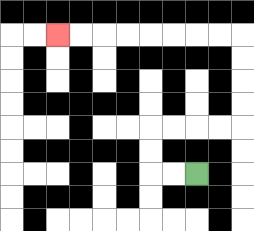{'start': '[8, 7]', 'end': '[2, 1]', 'path_directions': 'L,L,U,U,R,R,R,R,U,U,U,U,L,L,L,L,L,L,L,L', 'path_coordinates': '[[8, 7], [7, 7], [6, 7], [6, 6], [6, 5], [7, 5], [8, 5], [9, 5], [10, 5], [10, 4], [10, 3], [10, 2], [10, 1], [9, 1], [8, 1], [7, 1], [6, 1], [5, 1], [4, 1], [3, 1], [2, 1]]'}